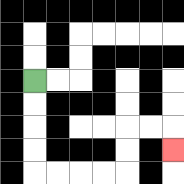{'start': '[1, 3]', 'end': '[7, 6]', 'path_directions': 'D,D,D,D,R,R,R,R,U,U,R,R,D', 'path_coordinates': '[[1, 3], [1, 4], [1, 5], [1, 6], [1, 7], [2, 7], [3, 7], [4, 7], [5, 7], [5, 6], [5, 5], [6, 5], [7, 5], [7, 6]]'}